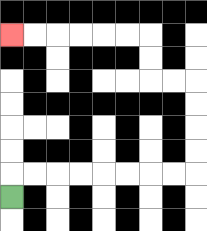{'start': '[0, 8]', 'end': '[0, 1]', 'path_directions': 'U,R,R,R,R,R,R,R,R,U,U,U,U,L,L,U,U,L,L,L,L,L,L', 'path_coordinates': '[[0, 8], [0, 7], [1, 7], [2, 7], [3, 7], [4, 7], [5, 7], [6, 7], [7, 7], [8, 7], [8, 6], [8, 5], [8, 4], [8, 3], [7, 3], [6, 3], [6, 2], [6, 1], [5, 1], [4, 1], [3, 1], [2, 1], [1, 1], [0, 1]]'}